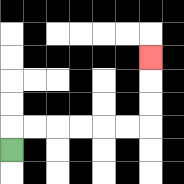{'start': '[0, 6]', 'end': '[6, 2]', 'path_directions': 'U,R,R,R,R,R,R,U,U,U', 'path_coordinates': '[[0, 6], [0, 5], [1, 5], [2, 5], [3, 5], [4, 5], [5, 5], [6, 5], [6, 4], [6, 3], [6, 2]]'}